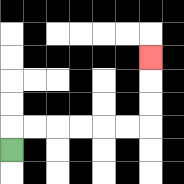{'start': '[0, 6]', 'end': '[6, 2]', 'path_directions': 'U,R,R,R,R,R,R,U,U,U', 'path_coordinates': '[[0, 6], [0, 5], [1, 5], [2, 5], [3, 5], [4, 5], [5, 5], [6, 5], [6, 4], [6, 3], [6, 2]]'}